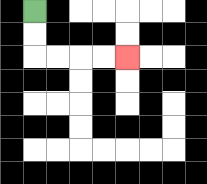{'start': '[1, 0]', 'end': '[5, 2]', 'path_directions': 'D,D,R,R,R,R', 'path_coordinates': '[[1, 0], [1, 1], [1, 2], [2, 2], [3, 2], [4, 2], [5, 2]]'}